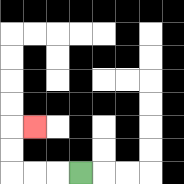{'start': '[3, 7]', 'end': '[1, 5]', 'path_directions': 'L,L,L,U,U,R', 'path_coordinates': '[[3, 7], [2, 7], [1, 7], [0, 7], [0, 6], [0, 5], [1, 5]]'}